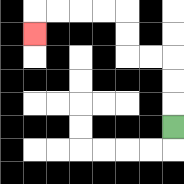{'start': '[7, 5]', 'end': '[1, 1]', 'path_directions': 'U,U,U,L,L,U,U,L,L,L,L,D', 'path_coordinates': '[[7, 5], [7, 4], [7, 3], [7, 2], [6, 2], [5, 2], [5, 1], [5, 0], [4, 0], [3, 0], [2, 0], [1, 0], [1, 1]]'}